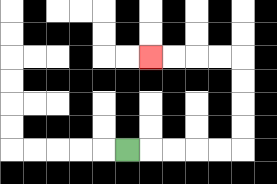{'start': '[5, 6]', 'end': '[6, 2]', 'path_directions': 'R,R,R,R,R,U,U,U,U,L,L,L,L', 'path_coordinates': '[[5, 6], [6, 6], [7, 6], [8, 6], [9, 6], [10, 6], [10, 5], [10, 4], [10, 3], [10, 2], [9, 2], [8, 2], [7, 2], [6, 2]]'}